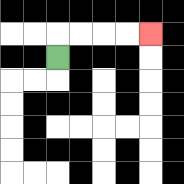{'start': '[2, 2]', 'end': '[6, 1]', 'path_directions': 'U,R,R,R,R', 'path_coordinates': '[[2, 2], [2, 1], [3, 1], [4, 1], [5, 1], [6, 1]]'}